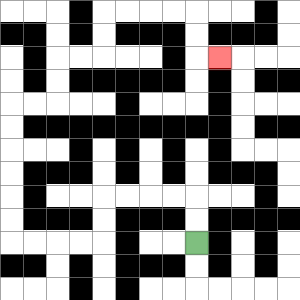{'start': '[8, 10]', 'end': '[9, 2]', 'path_directions': 'U,U,L,L,L,L,D,D,L,L,L,L,U,U,U,U,U,U,R,R,U,U,R,R,U,U,R,R,R,R,D,D,R', 'path_coordinates': '[[8, 10], [8, 9], [8, 8], [7, 8], [6, 8], [5, 8], [4, 8], [4, 9], [4, 10], [3, 10], [2, 10], [1, 10], [0, 10], [0, 9], [0, 8], [0, 7], [0, 6], [0, 5], [0, 4], [1, 4], [2, 4], [2, 3], [2, 2], [3, 2], [4, 2], [4, 1], [4, 0], [5, 0], [6, 0], [7, 0], [8, 0], [8, 1], [8, 2], [9, 2]]'}